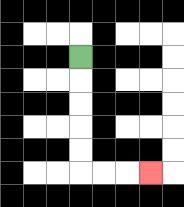{'start': '[3, 2]', 'end': '[6, 7]', 'path_directions': 'D,D,D,D,D,R,R,R', 'path_coordinates': '[[3, 2], [3, 3], [3, 4], [3, 5], [3, 6], [3, 7], [4, 7], [5, 7], [6, 7]]'}